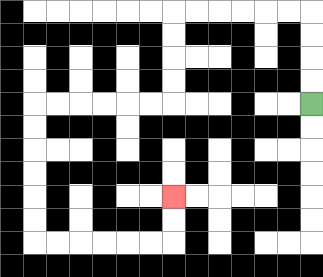{'start': '[13, 4]', 'end': '[7, 8]', 'path_directions': 'U,U,U,U,L,L,L,L,L,L,D,D,D,D,L,L,L,L,L,L,D,D,D,D,D,D,R,R,R,R,R,R,U,U', 'path_coordinates': '[[13, 4], [13, 3], [13, 2], [13, 1], [13, 0], [12, 0], [11, 0], [10, 0], [9, 0], [8, 0], [7, 0], [7, 1], [7, 2], [7, 3], [7, 4], [6, 4], [5, 4], [4, 4], [3, 4], [2, 4], [1, 4], [1, 5], [1, 6], [1, 7], [1, 8], [1, 9], [1, 10], [2, 10], [3, 10], [4, 10], [5, 10], [6, 10], [7, 10], [7, 9], [7, 8]]'}